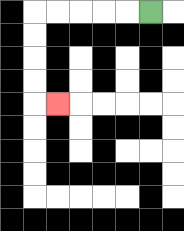{'start': '[6, 0]', 'end': '[2, 4]', 'path_directions': 'L,L,L,L,L,D,D,D,D,R', 'path_coordinates': '[[6, 0], [5, 0], [4, 0], [3, 0], [2, 0], [1, 0], [1, 1], [1, 2], [1, 3], [1, 4], [2, 4]]'}